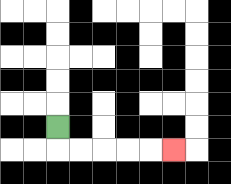{'start': '[2, 5]', 'end': '[7, 6]', 'path_directions': 'D,R,R,R,R,R', 'path_coordinates': '[[2, 5], [2, 6], [3, 6], [4, 6], [5, 6], [6, 6], [7, 6]]'}